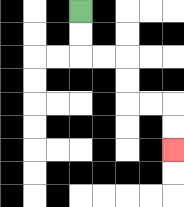{'start': '[3, 0]', 'end': '[7, 6]', 'path_directions': 'D,D,R,R,D,D,R,R,D,D', 'path_coordinates': '[[3, 0], [3, 1], [3, 2], [4, 2], [5, 2], [5, 3], [5, 4], [6, 4], [7, 4], [7, 5], [7, 6]]'}